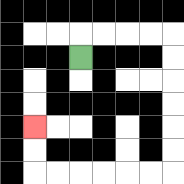{'start': '[3, 2]', 'end': '[1, 5]', 'path_directions': 'U,R,R,R,R,D,D,D,D,D,D,L,L,L,L,L,L,U,U', 'path_coordinates': '[[3, 2], [3, 1], [4, 1], [5, 1], [6, 1], [7, 1], [7, 2], [7, 3], [7, 4], [7, 5], [7, 6], [7, 7], [6, 7], [5, 7], [4, 7], [3, 7], [2, 7], [1, 7], [1, 6], [1, 5]]'}